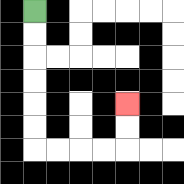{'start': '[1, 0]', 'end': '[5, 4]', 'path_directions': 'D,D,D,D,D,D,R,R,R,R,U,U', 'path_coordinates': '[[1, 0], [1, 1], [1, 2], [1, 3], [1, 4], [1, 5], [1, 6], [2, 6], [3, 6], [4, 6], [5, 6], [5, 5], [5, 4]]'}